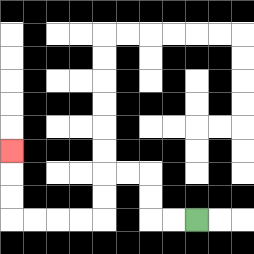{'start': '[8, 9]', 'end': '[0, 6]', 'path_directions': 'L,L,U,U,L,L,D,D,L,L,L,L,U,U,U', 'path_coordinates': '[[8, 9], [7, 9], [6, 9], [6, 8], [6, 7], [5, 7], [4, 7], [4, 8], [4, 9], [3, 9], [2, 9], [1, 9], [0, 9], [0, 8], [0, 7], [0, 6]]'}